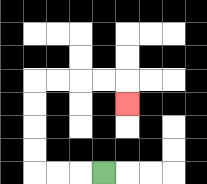{'start': '[4, 7]', 'end': '[5, 4]', 'path_directions': 'L,L,L,U,U,U,U,R,R,R,R,D', 'path_coordinates': '[[4, 7], [3, 7], [2, 7], [1, 7], [1, 6], [1, 5], [1, 4], [1, 3], [2, 3], [3, 3], [4, 3], [5, 3], [5, 4]]'}